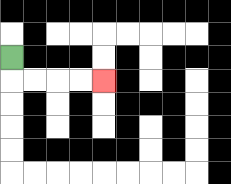{'start': '[0, 2]', 'end': '[4, 3]', 'path_directions': 'D,R,R,R,R', 'path_coordinates': '[[0, 2], [0, 3], [1, 3], [2, 3], [3, 3], [4, 3]]'}